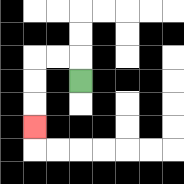{'start': '[3, 3]', 'end': '[1, 5]', 'path_directions': 'U,L,L,D,D,D', 'path_coordinates': '[[3, 3], [3, 2], [2, 2], [1, 2], [1, 3], [1, 4], [1, 5]]'}